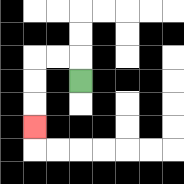{'start': '[3, 3]', 'end': '[1, 5]', 'path_directions': 'U,L,L,D,D,D', 'path_coordinates': '[[3, 3], [3, 2], [2, 2], [1, 2], [1, 3], [1, 4], [1, 5]]'}